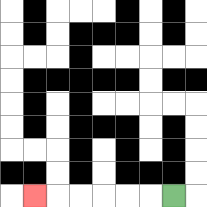{'start': '[7, 8]', 'end': '[1, 8]', 'path_directions': 'L,L,L,L,L,L', 'path_coordinates': '[[7, 8], [6, 8], [5, 8], [4, 8], [3, 8], [2, 8], [1, 8]]'}